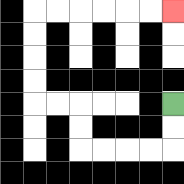{'start': '[7, 4]', 'end': '[7, 0]', 'path_directions': 'D,D,L,L,L,L,U,U,L,L,U,U,U,U,R,R,R,R,R,R', 'path_coordinates': '[[7, 4], [7, 5], [7, 6], [6, 6], [5, 6], [4, 6], [3, 6], [3, 5], [3, 4], [2, 4], [1, 4], [1, 3], [1, 2], [1, 1], [1, 0], [2, 0], [3, 0], [4, 0], [5, 0], [6, 0], [7, 0]]'}